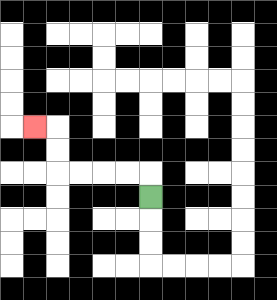{'start': '[6, 8]', 'end': '[1, 5]', 'path_directions': 'U,L,L,L,L,U,U,L', 'path_coordinates': '[[6, 8], [6, 7], [5, 7], [4, 7], [3, 7], [2, 7], [2, 6], [2, 5], [1, 5]]'}